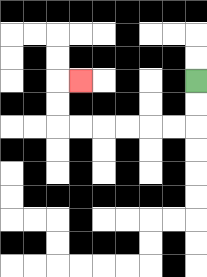{'start': '[8, 3]', 'end': '[3, 3]', 'path_directions': 'D,D,L,L,L,L,L,L,U,U,R', 'path_coordinates': '[[8, 3], [8, 4], [8, 5], [7, 5], [6, 5], [5, 5], [4, 5], [3, 5], [2, 5], [2, 4], [2, 3], [3, 3]]'}